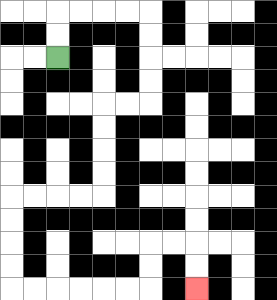{'start': '[2, 2]', 'end': '[8, 12]', 'path_directions': 'U,U,R,R,R,R,D,D,D,D,L,L,D,D,D,D,L,L,L,L,D,D,D,D,R,R,R,R,R,R,U,U,R,R,D,D', 'path_coordinates': '[[2, 2], [2, 1], [2, 0], [3, 0], [4, 0], [5, 0], [6, 0], [6, 1], [6, 2], [6, 3], [6, 4], [5, 4], [4, 4], [4, 5], [4, 6], [4, 7], [4, 8], [3, 8], [2, 8], [1, 8], [0, 8], [0, 9], [0, 10], [0, 11], [0, 12], [1, 12], [2, 12], [3, 12], [4, 12], [5, 12], [6, 12], [6, 11], [6, 10], [7, 10], [8, 10], [8, 11], [8, 12]]'}